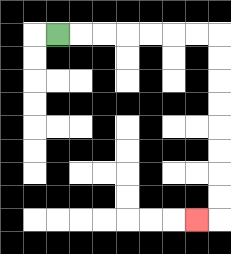{'start': '[2, 1]', 'end': '[8, 9]', 'path_directions': 'R,R,R,R,R,R,R,D,D,D,D,D,D,D,D,L', 'path_coordinates': '[[2, 1], [3, 1], [4, 1], [5, 1], [6, 1], [7, 1], [8, 1], [9, 1], [9, 2], [9, 3], [9, 4], [9, 5], [9, 6], [9, 7], [9, 8], [9, 9], [8, 9]]'}